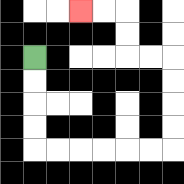{'start': '[1, 2]', 'end': '[3, 0]', 'path_directions': 'D,D,D,D,R,R,R,R,R,R,U,U,U,U,L,L,U,U,L,L', 'path_coordinates': '[[1, 2], [1, 3], [1, 4], [1, 5], [1, 6], [2, 6], [3, 6], [4, 6], [5, 6], [6, 6], [7, 6], [7, 5], [7, 4], [7, 3], [7, 2], [6, 2], [5, 2], [5, 1], [5, 0], [4, 0], [3, 0]]'}